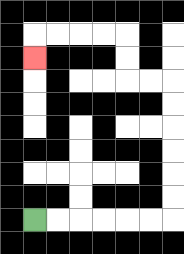{'start': '[1, 9]', 'end': '[1, 2]', 'path_directions': 'R,R,R,R,R,R,U,U,U,U,U,U,L,L,U,U,L,L,L,L,D', 'path_coordinates': '[[1, 9], [2, 9], [3, 9], [4, 9], [5, 9], [6, 9], [7, 9], [7, 8], [7, 7], [7, 6], [7, 5], [7, 4], [7, 3], [6, 3], [5, 3], [5, 2], [5, 1], [4, 1], [3, 1], [2, 1], [1, 1], [1, 2]]'}